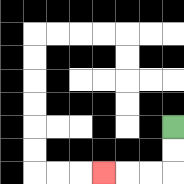{'start': '[7, 5]', 'end': '[4, 7]', 'path_directions': 'D,D,L,L,L', 'path_coordinates': '[[7, 5], [7, 6], [7, 7], [6, 7], [5, 7], [4, 7]]'}